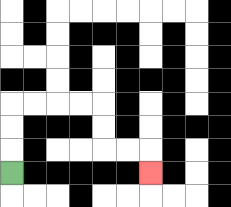{'start': '[0, 7]', 'end': '[6, 7]', 'path_directions': 'U,U,U,R,R,R,R,D,D,R,R,D', 'path_coordinates': '[[0, 7], [0, 6], [0, 5], [0, 4], [1, 4], [2, 4], [3, 4], [4, 4], [4, 5], [4, 6], [5, 6], [6, 6], [6, 7]]'}